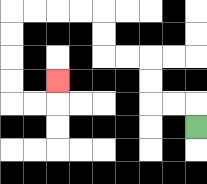{'start': '[8, 5]', 'end': '[2, 3]', 'path_directions': 'U,L,L,U,U,L,L,U,U,L,L,L,L,D,D,D,D,R,R,U', 'path_coordinates': '[[8, 5], [8, 4], [7, 4], [6, 4], [6, 3], [6, 2], [5, 2], [4, 2], [4, 1], [4, 0], [3, 0], [2, 0], [1, 0], [0, 0], [0, 1], [0, 2], [0, 3], [0, 4], [1, 4], [2, 4], [2, 3]]'}